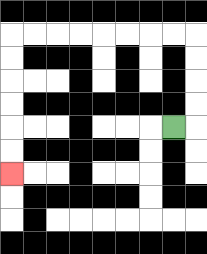{'start': '[7, 5]', 'end': '[0, 7]', 'path_directions': 'R,U,U,U,U,L,L,L,L,L,L,L,L,D,D,D,D,D,D', 'path_coordinates': '[[7, 5], [8, 5], [8, 4], [8, 3], [8, 2], [8, 1], [7, 1], [6, 1], [5, 1], [4, 1], [3, 1], [2, 1], [1, 1], [0, 1], [0, 2], [0, 3], [0, 4], [0, 5], [0, 6], [0, 7]]'}